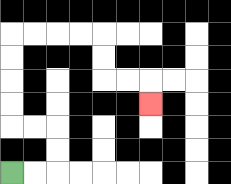{'start': '[0, 7]', 'end': '[6, 4]', 'path_directions': 'R,R,U,U,L,L,U,U,U,U,R,R,R,R,D,D,R,R,D', 'path_coordinates': '[[0, 7], [1, 7], [2, 7], [2, 6], [2, 5], [1, 5], [0, 5], [0, 4], [0, 3], [0, 2], [0, 1], [1, 1], [2, 1], [3, 1], [4, 1], [4, 2], [4, 3], [5, 3], [6, 3], [6, 4]]'}